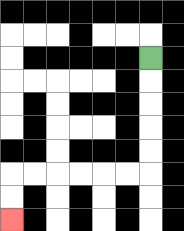{'start': '[6, 2]', 'end': '[0, 9]', 'path_directions': 'D,D,D,D,D,L,L,L,L,L,L,D,D', 'path_coordinates': '[[6, 2], [6, 3], [6, 4], [6, 5], [6, 6], [6, 7], [5, 7], [4, 7], [3, 7], [2, 7], [1, 7], [0, 7], [0, 8], [0, 9]]'}